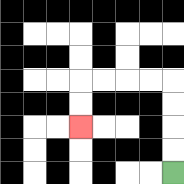{'start': '[7, 7]', 'end': '[3, 5]', 'path_directions': 'U,U,U,U,L,L,L,L,D,D', 'path_coordinates': '[[7, 7], [7, 6], [7, 5], [7, 4], [7, 3], [6, 3], [5, 3], [4, 3], [3, 3], [3, 4], [3, 5]]'}